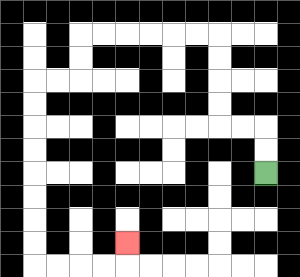{'start': '[11, 7]', 'end': '[5, 10]', 'path_directions': 'U,U,L,L,U,U,U,U,L,L,L,L,L,L,D,D,L,L,D,D,D,D,D,D,D,D,R,R,R,R,U', 'path_coordinates': '[[11, 7], [11, 6], [11, 5], [10, 5], [9, 5], [9, 4], [9, 3], [9, 2], [9, 1], [8, 1], [7, 1], [6, 1], [5, 1], [4, 1], [3, 1], [3, 2], [3, 3], [2, 3], [1, 3], [1, 4], [1, 5], [1, 6], [1, 7], [1, 8], [1, 9], [1, 10], [1, 11], [2, 11], [3, 11], [4, 11], [5, 11], [5, 10]]'}